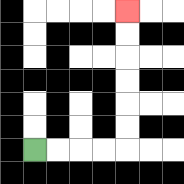{'start': '[1, 6]', 'end': '[5, 0]', 'path_directions': 'R,R,R,R,U,U,U,U,U,U', 'path_coordinates': '[[1, 6], [2, 6], [3, 6], [4, 6], [5, 6], [5, 5], [5, 4], [5, 3], [5, 2], [5, 1], [5, 0]]'}